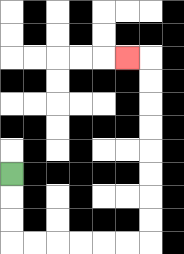{'start': '[0, 7]', 'end': '[5, 2]', 'path_directions': 'D,D,D,R,R,R,R,R,R,U,U,U,U,U,U,U,U,L', 'path_coordinates': '[[0, 7], [0, 8], [0, 9], [0, 10], [1, 10], [2, 10], [3, 10], [4, 10], [5, 10], [6, 10], [6, 9], [6, 8], [6, 7], [6, 6], [6, 5], [6, 4], [6, 3], [6, 2], [5, 2]]'}